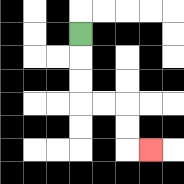{'start': '[3, 1]', 'end': '[6, 6]', 'path_directions': 'D,D,D,R,R,D,D,R', 'path_coordinates': '[[3, 1], [3, 2], [3, 3], [3, 4], [4, 4], [5, 4], [5, 5], [5, 6], [6, 6]]'}